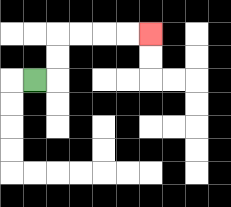{'start': '[1, 3]', 'end': '[6, 1]', 'path_directions': 'R,U,U,R,R,R,R', 'path_coordinates': '[[1, 3], [2, 3], [2, 2], [2, 1], [3, 1], [4, 1], [5, 1], [6, 1]]'}